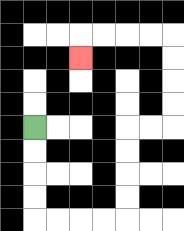{'start': '[1, 5]', 'end': '[3, 2]', 'path_directions': 'D,D,D,D,R,R,R,R,U,U,U,U,R,R,U,U,U,U,L,L,L,L,D', 'path_coordinates': '[[1, 5], [1, 6], [1, 7], [1, 8], [1, 9], [2, 9], [3, 9], [4, 9], [5, 9], [5, 8], [5, 7], [5, 6], [5, 5], [6, 5], [7, 5], [7, 4], [7, 3], [7, 2], [7, 1], [6, 1], [5, 1], [4, 1], [3, 1], [3, 2]]'}